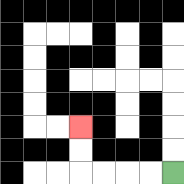{'start': '[7, 7]', 'end': '[3, 5]', 'path_directions': 'L,L,L,L,U,U', 'path_coordinates': '[[7, 7], [6, 7], [5, 7], [4, 7], [3, 7], [3, 6], [3, 5]]'}